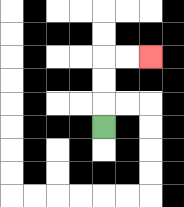{'start': '[4, 5]', 'end': '[6, 2]', 'path_directions': 'U,U,U,R,R', 'path_coordinates': '[[4, 5], [4, 4], [4, 3], [4, 2], [5, 2], [6, 2]]'}